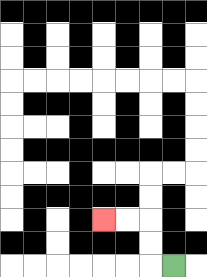{'start': '[7, 11]', 'end': '[4, 9]', 'path_directions': 'L,U,U,L,L', 'path_coordinates': '[[7, 11], [6, 11], [6, 10], [6, 9], [5, 9], [4, 9]]'}